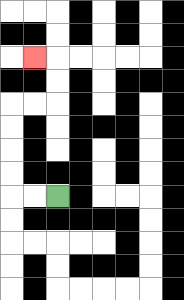{'start': '[2, 8]', 'end': '[1, 2]', 'path_directions': 'L,L,U,U,U,U,R,R,U,U,L', 'path_coordinates': '[[2, 8], [1, 8], [0, 8], [0, 7], [0, 6], [0, 5], [0, 4], [1, 4], [2, 4], [2, 3], [2, 2], [1, 2]]'}